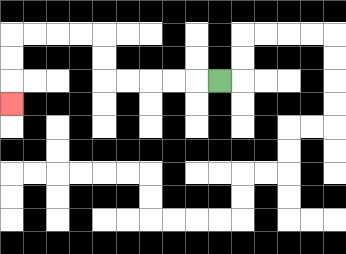{'start': '[9, 3]', 'end': '[0, 4]', 'path_directions': 'L,L,L,L,L,U,U,L,L,L,L,D,D,D', 'path_coordinates': '[[9, 3], [8, 3], [7, 3], [6, 3], [5, 3], [4, 3], [4, 2], [4, 1], [3, 1], [2, 1], [1, 1], [0, 1], [0, 2], [0, 3], [0, 4]]'}